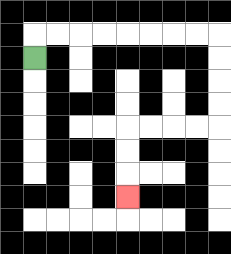{'start': '[1, 2]', 'end': '[5, 8]', 'path_directions': 'U,R,R,R,R,R,R,R,R,D,D,D,D,L,L,L,L,D,D,D', 'path_coordinates': '[[1, 2], [1, 1], [2, 1], [3, 1], [4, 1], [5, 1], [6, 1], [7, 1], [8, 1], [9, 1], [9, 2], [9, 3], [9, 4], [9, 5], [8, 5], [7, 5], [6, 5], [5, 5], [5, 6], [5, 7], [5, 8]]'}